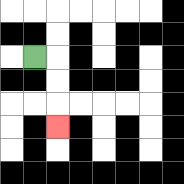{'start': '[1, 2]', 'end': '[2, 5]', 'path_directions': 'R,D,D,D', 'path_coordinates': '[[1, 2], [2, 2], [2, 3], [2, 4], [2, 5]]'}